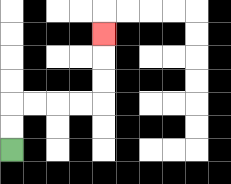{'start': '[0, 6]', 'end': '[4, 1]', 'path_directions': 'U,U,R,R,R,R,U,U,U', 'path_coordinates': '[[0, 6], [0, 5], [0, 4], [1, 4], [2, 4], [3, 4], [4, 4], [4, 3], [4, 2], [4, 1]]'}